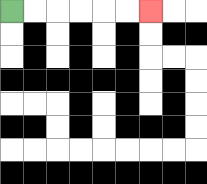{'start': '[0, 0]', 'end': '[6, 0]', 'path_directions': 'R,R,R,R,R,R', 'path_coordinates': '[[0, 0], [1, 0], [2, 0], [3, 0], [4, 0], [5, 0], [6, 0]]'}